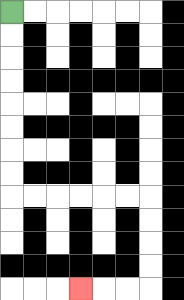{'start': '[0, 0]', 'end': '[3, 12]', 'path_directions': 'D,D,D,D,D,D,D,D,R,R,R,R,R,R,D,D,D,D,L,L,L', 'path_coordinates': '[[0, 0], [0, 1], [0, 2], [0, 3], [0, 4], [0, 5], [0, 6], [0, 7], [0, 8], [1, 8], [2, 8], [3, 8], [4, 8], [5, 8], [6, 8], [6, 9], [6, 10], [6, 11], [6, 12], [5, 12], [4, 12], [3, 12]]'}